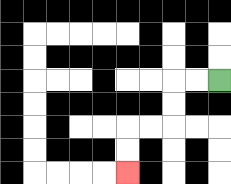{'start': '[9, 3]', 'end': '[5, 7]', 'path_directions': 'L,L,D,D,L,L,D,D', 'path_coordinates': '[[9, 3], [8, 3], [7, 3], [7, 4], [7, 5], [6, 5], [5, 5], [5, 6], [5, 7]]'}